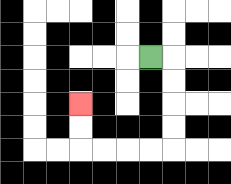{'start': '[6, 2]', 'end': '[3, 4]', 'path_directions': 'R,D,D,D,D,L,L,L,L,U,U', 'path_coordinates': '[[6, 2], [7, 2], [7, 3], [7, 4], [7, 5], [7, 6], [6, 6], [5, 6], [4, 6], [3, 6], [3, 5], [3, 4]]'}